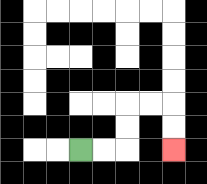{'start': '[3, 6]', 'end': '[7, 6]', 'path_directions': 'R,R,U,U,R,R,D,D', 'path_coordinates': '[[3, 6], [4, 6], [5, 6], [5, 5], [5, 4], [6, 4], [7, 4], [7, 5], [7, 6]]'}